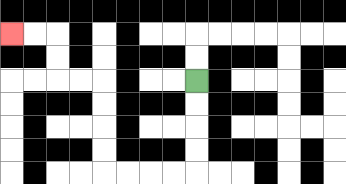{'start': '[8, 3]', 'end': '[0, 1]', 'path_directions': 'D,D,D,D,L,L,L,L,U,U,U,U,L,L,U,U,L,L', 'path_coordinates': '[[8, 3], [8, 4], [8, 5], [8, 6], [8, 7], [7, 7], [6, 7], [5, 7], [4, 7], [4, 6], [4, 5], [4, 4], [4, 3], [3, 3], [2, 3], [2, 2], [2, 1], [1, 1], [0, 1]]'}